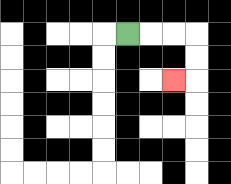{'start': '[5, 1]', 'end': '[7, 3]', 'path_directions': 'R,R,R,D,D,L', 'path_coordinates': '[[5, 1], [6, 1], [7, 1], [8, 1], [8, 2], [8, 3], [7, 3]]'}